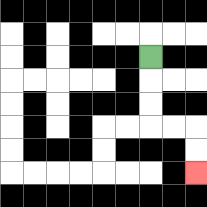{'start': '[6, 2]', 'end': '[8, 7]', 'path_directions': 'D,D,D,R,R,D,D', 'path_coordinates': '[[6, 2], [6, 3], [6, 4], [6, 5], [7, 5], [8, 5], [8, 6], [8, 7]]'}